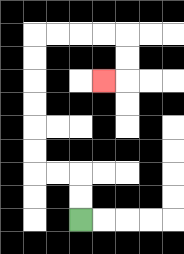{'start': '[3, 9]', 'end': '[4, 3]', 'path_directions': 'U,U,L,L,U,U,U,U,U,U,R,R,R,R,D,D,L', 'path_coordinates': '[[3, 9], [3, 8], [3, 7], [2, 7], [1, 7], [1, 6], [1, 5], [1, 4], [1, 3], [1, 2], [1, 1], [2, 1], [3, 1], [4, 1], [5, 1], [5, 2], [5, 3], [4, 3]]'}